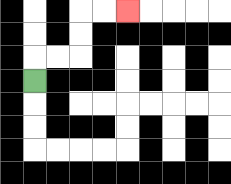{'start': '[1, 3]', 'end': '[5, 0]', 'path_directions': 'U,R,R,U,U,R,R', 'path_coordinates': '[[1, 3], [1, 2], [2, 2], [3, 2], [3, 1], [3, 0], [4, 0], [5, 0]]'}